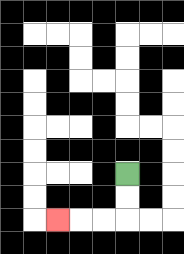{'start': '[5, 7]', 'end': '[2, 9]', 'path_directions': 'D,D,L,L,L', 'path_coordinates': '[[5, 7], [5, 8], [5, 9], [4, 9], [3, 9], [2, 9]]'}